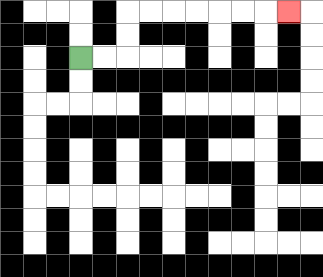{'start': '[3, 2]', 'end': '[12, 0]', 'path_directions': 'R,R,U,U,R,R,R,R,R,R,R', 'path_coordinates': '[[3, 2], [4, 2], [5, 2], [5, 1], [5, 0], [6, 0], [7, 0], [8, 0], [9, 0], [10, 0], [11, 0], [12, 0]]'}